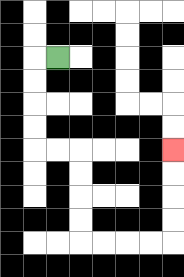{'start': '[2, 2]', 'end': '[7, 6]', 'path_directions': 'L,D,D,D,D,R,R,D,D,D,D,R,R,R,R,U,U,U,U', 'path_coordinates': '[[2, 2], [1, 2], [1, 3], [1, 4], [1, 5], [1, 6], [2, 6], [3, 6], [3, 7], [3, 8], [3, 9], [3, 10], [4, 10], [5, 10], [6, 10], [7, 10], [7, 9], [7, 8], [7, 7], [7, 6]]'}